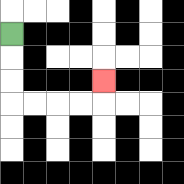{'start': '[0, 1]', 'end': '[4, 3]', 'path_directions': 'D,D,D,R,R,R,R,U', 'path_coordinates': '[[0, 1], [0, 2], [0, 3], [0, 4], [1, 4], [2, 4], [3, 4], [4, 4], [4, 3]]'}